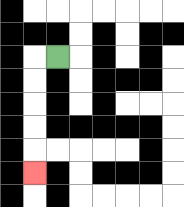{'start': '[2, 2]', 'end': '[1, 7]', 'path_directions': 'L,D,D,D,D,D', 'path_coordinates': '[[2, 2], [1, 2], [1, 3], [1, 4], [1, 5], [1, 6], [1, 7]]'}